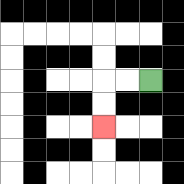{'start': '[6, 3]', 'end': '[4, 5]', 'path_directions': 'L,L,D,D', 'path_coordinates': '[[6, 3], [5, 3], [4, 3], [4, 4], [4, 5]]'}